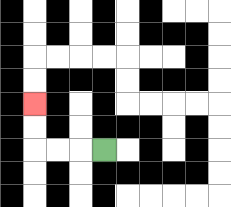{'start': '[4, 6]', 'end': '[1, 4]', 'path_directions': 'L,L,L,U,U', 'path_coordinates': '[[4, 6], [3, 6], [2, 6], [1, 6], [1, 5], [1, 4]]'}